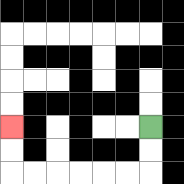{'start': '[6, 5]', 'end': '[0, 5]', 'path_directions': 'D,D,L,L,L,L,L,L,U,U', 'path_coordinates': '[[6, 5], [6, 6], [6, 7], [5, 7], [4, 7], [3, 7], [2, 7], [1, 7], [0, 7], [0, 6], [0, 5]]'}